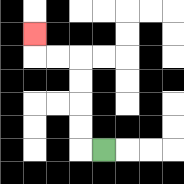{'start': '[4, 6]', 'end': '[1, 1]', 'path_directions': 'L,U,U,U,U,L,L,U', 'path_coordinates': '[[4, 6], [3, 6], [3, 5], [3, 4], [3, 3], [3, 2], [2, 2], [1, 2], [1, 1]]'}